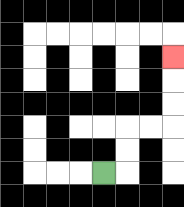{'start': '[4, 7]', 'end': '[7, 2]', 'path_directions': 'R,U,U,R,R,U,U,U', 'path_coordinates': '[[4, 7], [5, 7], [5, 6], [5, 5], [6, 5], [7, 5], [7, 4], [7, 3], [7, 2]]'}